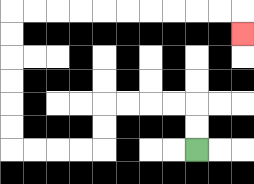{'start': '[8, 6]', 'end': '[10, 1]', 'path_directions': 'U,U,L,L,L,L,D,D,L,L,L,L,U,U,U,U,U,U,R,R,R,R,R,R,R,R,R,R,D', 'path_coordinates': '[[8, 6], [8, 5], [8, 4], [7, 4], [6, 4], [5, 4], [4, 4], [4, 5], [4, 6], [3, 6], [2, 6], [1, 6], [0, 6], [0, 5], [0, 4], [0, 3], [0, 2], [0, 1], [0, 0], [1, 0], [2, 0], [3, 0], [4, 0], [5, 0], [6, 0], [7, 0], [8, 0], [9, 0], [10, 0], [10, 1]]'}